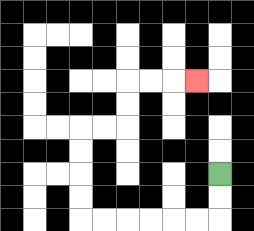{'start': '[9, 7]', 'end': '[8, 3]', 'path_directions': 'D,D,L,L,L,L,L,L,U,U,U,U,R,R,U,U,R,R,R', 'path_coordinates': '[[9, 7], [9, 8], [9, 9], [8, 9], [7, 9], [6, 9], [5, 9], [4, 9], [3, 9], [3, 8], [3, 7], [3, 6], [3, 5], [4, 5], [5, 5], [5, 4], [5, 3], [6, 3], [7, 3], [8, 3]]'}